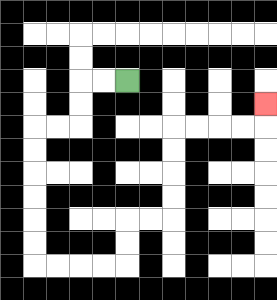{'start': '[5, 3]', 'end': '[11, 4]', 'path_directions': 'L,L,D,D,L,L,D,D,D,D,D,D,R,R,R,R,U,U,R,R,U,U,U,U,R,R,R,R,U', 'path_coordinates': '[[5, 3], [4, 3], [3, 3], [3, 4], [3, 5], [2, 5], [1, 5], [1, 6], [1, 7], [1, 8], [1, 9], [1, 10], [1, 11], [2, 11], [3, 11], [4, 11], [5, 11], [5, 10], [5, 9], [6, 9], [7, 9], [7, 8], [7, 7], [7, 6], [7, 5], [8, 5], [9, 5], [10, 5], [11, 5], [11, 4]]'}